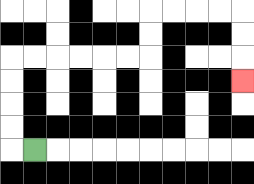{'start': '[1, 6]', 'end': '[10, 3]', 'path_directions': 'L,U,U,U,U,R,R,R,R,R,R,U,U,R,R,R,R,D,D,D', 'path_coordinates': '[[1, 6], [0, 6], [0, 5], [0, 4], [0, 3], [0, 2], [1, 2], [2, 2], [3, 2], [4, 2], [5, 2], [6, 2], [6, 1], [6, 0], [7, 0], [8, 0], [9, 0], [10, 0], [10, 1], [10, 2], [10, 3]]'}